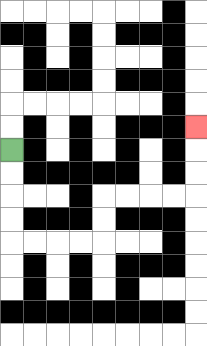{'start': '[0, 6]', 'end': '[8, 5]', 'path_directions': 'D,D,D,D,R,R,R,R,U,U,R,R,R,R,U,U,U', 'path_coordinates': '[[0, 6], [0, 7], [0, 8], [0, 9], [0, 10], [1, 10], [2, 10], [3, 10], [4, 10], [4, 9], [4, 8], [5, 8], [6, 8], [7, 8], [8, 8], [8, 7], [8, 6], [8, 5]]'}